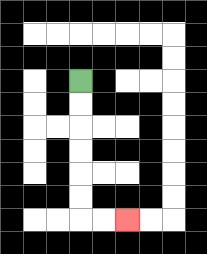{'start': '[3, 3]', 'end': '[5, 9]', 'path_directions': 'D,D,D,D,D,D,R,R', 'path_coordinates': '[[3, 3], [3, 4], [3, 5], [3, 6], [3, 7], [3, 8], [3, 9], [4, 9], [5, 9]]'}